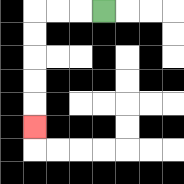{'start': '[4, 0]', 'end': '[1, 5]', 'path_directions': 'L,L,L,D,D,D,D,D', 'path_coordinates': '[[4, 0], [3, 0], [2, 0], [1, 0], [1, 1], [1, 2], [1, 3], [1, 4], [1, 5]]'}